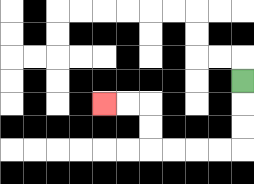{'start': '[10, 3]', 'end': '[4, 4]', 'path_directions': 'D,D,D,L,L,L,L,U,U,L,L', 'path_coordinates': '[[10, 3], [10, 4], [10, 5], [10, 6], [9, 6], [8, 6], [7, 6], [6, 6], [6, 5], [6, 4], [5, 4], [4, 4]]'}